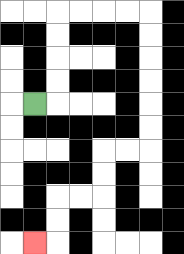{'start': '[1, 4]', 'end': '[1, 10]', 'path_directions': 'R,U,U,U,U,R,R,R,R,D,D,D,D,D,D,L,L,D,D,L,L,D,D,L', 'path_coordinates': '[[1, 4], [2, 4], [2, 3], [2, 2], [2, 1], [2, 0], [3, 0], [4, 0], [5, 0], [6, 0], [6, 1], [6, 2], [6, 3], [6, 4], [6, 5], [6, 6], [5, 6], [4, 6], [4, 7], [4, 8], [3, 8], [2, 8], [2, 9], [2, 10], [1, 10]]'}